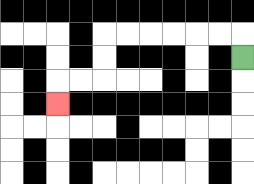{'start': '[10, 2]', 'end': '[2, 4]', 'path_directions': 'U,L,L,L,L,L,L,D,D,L,L,D', 'path_coordinates': '[[10, 2], [10, 1], [9, 1], [8, 1], [7, 1], [6, 1], [5, 1], [4, 1], [4, 2], [4, 3], [3, 3], [2, 3], [2, 4]]'}